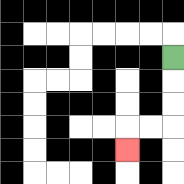{'start': '[7, 2]', 'end': '[5, 6]', 'path_directions': 'D,D,D,L,L,D', 'path_coordinates': '[[7, 2], [7, 3], [7, 4], [7, 5], [6, 5], [5, 5], [5, 6]]'}